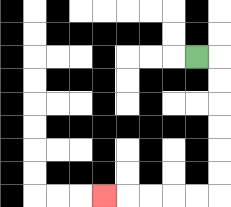{'start': '[8, 2]', 'end': '[4, 8]', 'path_directions': 'R,D,D,D,D,D,D,L,L,L,L,L', 'path_coordinates': '[[8, 2], [9, 2], [9, 3], [9, 4], [9, 5], [9, 6], [9, 7], [9, 8], [8, 8], [7, 8], [6, 8], [5, 8], [4, 8]]'}